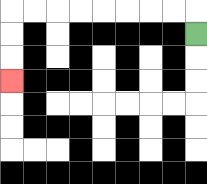{'start': '[8, 1]', 'end': '[0, 3]', 'path_directions': 'U,L,L,L,L,L,L,L,L,D,D,D', 'path_coordinates': '[[8, 1], [8, 0], [7, 0], [6, 0], [5, 0], [4, 0], [3, 0], [2, 0], [1, 0], [0, 0], [0, 1], [0, 2], [0, 3]]'}